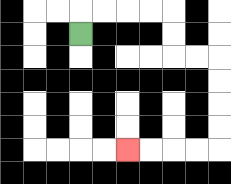{'start': '[3, 1]', 'end': '[5, 6]', 'path_directions': 'U,R,R,R,R,D,D,R,R,D,D,D,D,L,L,L,L', 'path_coordinates': '[[3, 1], [3, 0], [4, 0], [5, 0], [6, 0], [7, 0], [7, 1], [7, 2], [8, 2], [9, 2], [9, 3], [9, 4], [9, 5], [9, 6], [8, 6], [7, 6], [6, 6], [5, 6]]'}